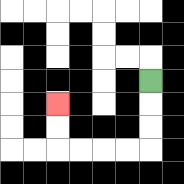{'start': '[6, 3]', 'end': '[2, 4]', 'path_directions': 'D,D,D,L,L,L,L,U,U', 'path_coordinates': '[[6, 3], [6, 4], [6, 5], [6, 6], [5, 6], [4, 6], [3, 6], [2, 6], [2, 5], [2, 4]]'}